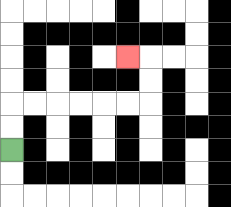{'start': '[0, 6]', 'end': '[5, 2]', 'path_directions': 'U,U,R,R,R,R,R,R,U,U,L', 'path_coordinates': '[[0, 6], [0, 5], [0, 4], [1, 4], [2, 4], [3, 4], [4, 4], [5, 4], [6, 4], [6, 3], [6, 2], [5, 2]]'}